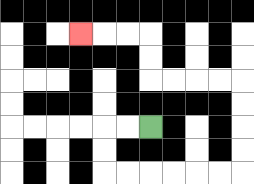{'start': '[6, 5]', 'end': '[3, 1]', 'path_directions': 'L,L,D,D,R,R,R,R,R,R,U,U,U,U,L,L,L,L,U,U,L,L,L', 'path_coordinates': '[[6, 5], [5, 5], [4, 5], [4, 6], [4, 7], [5, 7], [6, 7], [7, 7], [8, 7], [9, 7], [10, 7], [10, 6], [10, 5], [10, 4], [10, 3], [9, 3], [8, 3], [7, 3], [6, 3], [6, 2], [6, 1], [5, 1], [4, 1], [3, 1]]'}